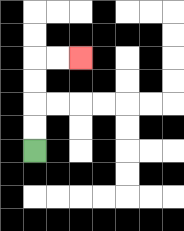{'start': '[1, 6]', 'end': '[3, 2]', 'path_directions': 'U,U,U,U,R,R', 'path_coordinates': '[[1, 6], [1, 5], [1, 4], [1, 3], [1, 2], [2, 2], [3, 2]]'}